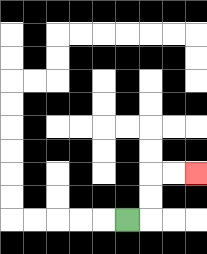{'start': '[5, 9]', 'end': '[8, 7]', 'path_directions': 'R,U,U,R,R', 'path_coordinates': '[[5, 9], [6, 9], [6, 8], [6, 7], [7, 7], [8, 7]]'}